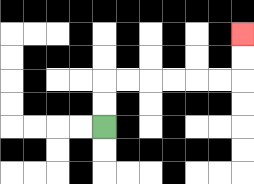{'start': '[4, 5]', 'end': '[10, 1]', 'path_directions': 'U,U,R,R,R,R,R,R,U,U', 'path_coordinates': '[[4, 5], [4, 4], [4, 3], [5, 3], [6, 3], [7, 3], [8, 3], [9, 3], [10, 3], [10, 2], [10, 1]]'}